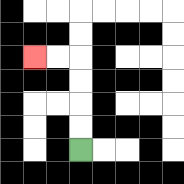{'start': '[3, 6]', 'end': '[1, 2]', 'path_directions': 'U,U,U,U,L,L', 'path_coordinates': '[[3, 6], [3, 5], [3, 4], [3, 3], [3, 2], [2, 2], [1, 2]]'}